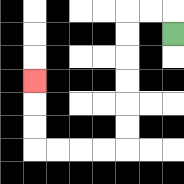{'start': '[7, 1]', 'end': '[1, 3]', 'path_directions': 'U,L,L,D,D,D,D,D,D,L,L,L,L,U,U,U', 'path_coordinates': '[[7, 1], [7, 0], [6, 0], [5, 0], [5, 1], [5, 2], [5, 3], [5, 4], [5, 5], [5, 6], [4, 6], [3, 6], [2, 6], [1, 6], [1, 5], [1, 4], [1, 3]]'}